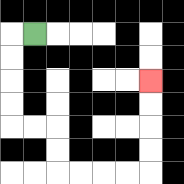{'start': '[1, 1]', 'end': '[6, 3]', 'path_directions': 'L,D,D,D,D,R,R,D,D,R,R,R,R,U,U,U,U', 'path_coordinates': '[[1, 1], [0, 1], [0, 2], [0, 3], [0, 4], [0, 5], [1, 5], [2, 5], [2, 6], [2, 7], [3, 7], [4, 7], [5, 7], [6, 7], [6, 6], [6, 5], [6, 4], [6, 3]]'}